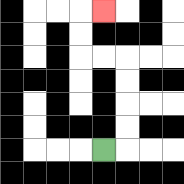{'start': '[4, 6]', 'end': '[4, 0]', 'path_directions': 'R,U,U,U,U,L,L,U,U,R', 'path_coordinates': '[[4, 6], [5, 6], [5, 5], [5, 4], [5, 3], [5, 2], [4, 2], [3, 2], [3, 1], [3, 0], [4, 0]]'}